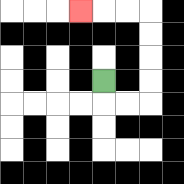{'start': '[4, 3]', 'end': '[3, 0]', 'path_directions': 'D,R,R,U,U,U,U,L,L,L', 'path_coordinates': '[[4, 3], [4, 4], [5, 4], [6, 4], [6, 3], [6, 2], [6, 1], [6, 0], [5, 0], [4, 0], [3, 0]]'}